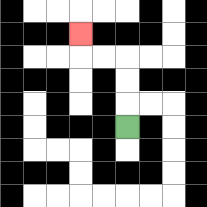{'start': '[5, 5]', 'end': '[3, 1]', 'path_directions': 'U,U,U,L,L,U', 'path_coordinates': '[[5, 5], [5, 4], [5, 3], [5, 2], [4, 2], [3, 2], [3, 1]]'}